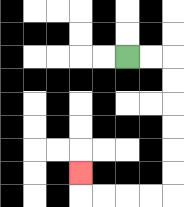{'start': '[5, 2]', 'end': '[3, 7]', 'path_directions': 'R,R,D,D,D,D,D,D,L,L,L,L,U', 'path_coordinates': '[[5, 2], [6, 2], [7, 2], [7, 3], [7, 4], [7, 5], [7, 6], [7, 7], [7, 8], [6, 8], [5, 8], [4, 8], [3, 8], [3, 7]]'}